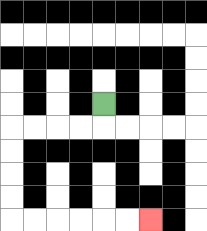{'start': '[4, 4]', 'end': '[6, 9]', 'path_directions': 'D,L,L,L,L,D,D,D,D,R,R,R,R,R,R', 'path_coordinates': '[[4, 4], [4, 5], [3, 5], [2, 5], [1, 5], [0, 5], [0, 6], [0, 7], [0, 8], [0, 9], [1, 9], [2, 9], [3, 9], [4, 9], [5, 9], [6, 9]]'}